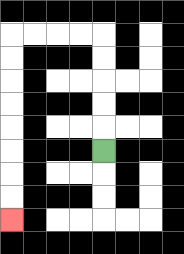{'start': '[4, 6]', 'end': '[0, 9]', 'path_directions': 'U,U,U,U,U,L,L,L,L,D,D,D,D,D,D,D,D', 'path_coordinates': '[[4, 6], [4, 5], [4, 4], [4, 3], [4, 2], [4, 1], [3, 1], [2, 1], [1, 1], [0, 1], [0, 2], [0, 3], [0, 4], [0, 5], [0, 6], [0, 7], [0, 8], [0, 9]]'}